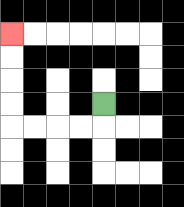{'start': '[4, 4]', 'end': '[0, 1]', 'path_directions': 'D,L,L,L,L,U,U,U,U', 'path_coordinates': '[[4, 4], [4, 5], [3, 5], [2, 5], [1, 5], [0, 5], [0, 4], [0, 3], [0, 2], [0, 1]]'}